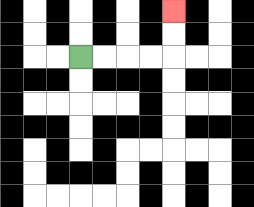{'start': '[3, 2]', 'end': '[7, 0]', 'path_directions': 'R,R,R,R,U,U', 'path_coordinates': '[[3, 2], [4, 2], [5, 2], [6, 2], [7, 2], [7, 1], [7, 0]]'}